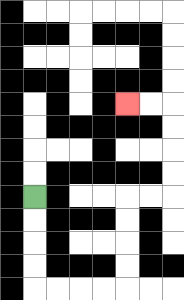{'start': '[1, 8]', 'end': '[5, 4]', 'path_directions': 'D,D,D,D,R,R,R,R,U,U,U,U,R,R,U,U,U,U,L,L', 'path_coordinates': '[[1, 8], [1, 9], [1, 10], [1, 11], [1, 12], [2, 12], [3, 12], [4, 12], [5, 12], [5, 11], [5, 10], [5, 9], [5, 8], [6, 8], [7, 8], [7, 7], [7, 6], [7, 5], [7, 4], [6, 4], [5, 4]]'}